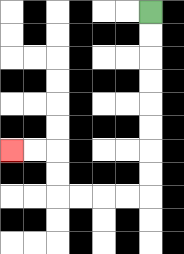{'start': '[6, 0]', 'end': '[0, 6]', 'path_directions': 'D,D,D,D,D,D,D,D,L,L,L,L,U,U,L,L', 'path_coordinates': '[[6, 0], [6, 1], [6, 2], [6, 3], [6, 4], [6, 5], [6, 6], [6, 7], [6, 8], [5, 8], [4, 8], [3, 8], [2, 8], [2, 7], [2, 6], [1, 6], [0, 6]]'}